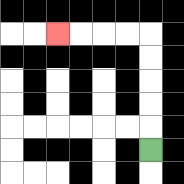{'start': '[6, 6]', 'end': '[2, 1]', 'path_directions': 'U,U,U,U,U,L,L,L,L', 'path_coordinates': '[[6, 6], [6, 5], [6, 4], [6, 3], [6, 2], [6, 1], [5, 1], [4, 1], [3, 1], [2, 1]]'}